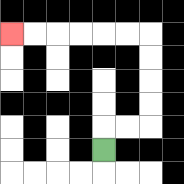{'start': '[4, 6]', 'end': '[0, 1]', 'path_directions': 'U,R,R,U,U,U,U,L,L,L,L,L,L', 'path_coordinates': '[[4, 6], [4, 5], [5, 5], [6, 5], [6, 4], [6, 3], [6, 2], [6, 1], [5, 1], [4, 1], [3, 1], [2, 1], [1, 1], [0, 1]]'}